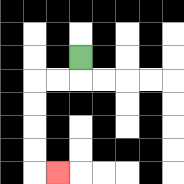{'start': '[3, 2]', 'end': '[2, 7]', 'path_directions': 'D,L,L,D,D,D,D,R', 'path_coordinates': '[[3, 2], [3, 3], [2, 3], [1, 3], [1, 4], [1, 5], [1, 6], [1, 7], [2, 7]]'}